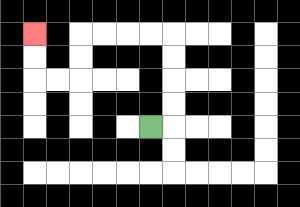{'start': '[6, 5]', 'end': '[1, 1]', 'path_directions': 'R,U,U,U,U,L,L,L,L,D,D,L,L,U,U', 'path_coordinates': '[[6, 5], [7, 5], [7, 4], [7, 3], [7, 2], [7, 1], [6, 1], [5, 1], [4, 1], [3, 1], [3, 2], [3, 3], [2, 3], [1, 3], [1, 2], [1, 1]]'}